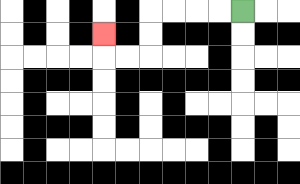{'start': '[10, 0]', 'end': '[4, 1]', 'path_directions': 'L,L,L,L,D,D,L,L,U', 'path_coordinates': '[[10, 0], [9, 0], [8, 0], [7, 0], [6, 0], [6, 1], [6, 2], [5, 2], [4, 2], [4, 1]]'}